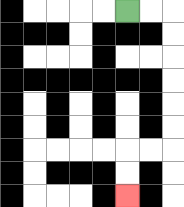{'start': '[5, 0]', 'end': '[5, 8]', 'path_directions': 'R,R,D,D,D,D,D,D,L,L,D,D', 'path_coordinates': '[[5, 0], [6, 0], [7, 0], [7, 1], [7, 2], [7, 3], [7, 4], [7, 5], [7, 6], [6, 6], [5, 6], [5, 7], [5, 8]]'}